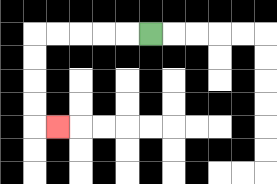{'start': '[6, 1]', 'end': '[2, 5]', 'path_directions': 'L,L,L,L,L,D,D,D,D,R', 'path_coordinates': '[[6, 1], [5, 1], [4, 1], [3, 1], [2, 1], [1, 1], [1, 2], [1, 3], [1, 4], [1, 5], [2, 5]]'}